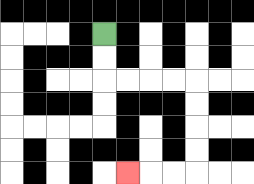{'start': '[4, 1]', 'end': '[5, 7]', 'path_directions': 'D,D,R,R,R,R,D,D,D,D,L,L,L', 'path_coordinates': '[[4, 1], [4, 2], [4, 3], [5, 3], [6, 3], [7, 3], [8, 3], [8, 4], [8, 5], [8, 6], [8, 7], [7, 7], [6, 7], [5, 7]]'}